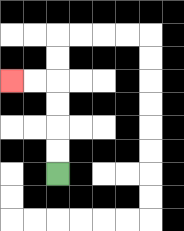{'start': '[2, 7]', 'end': '[0, 3]', 'path_directions': 'U,U,U,U,L,L', 'path_coordinates': '[[2, 7], [2, 6], [2, 5], [2, 4], [2, 3], [1, 3], [0, 3]]'}